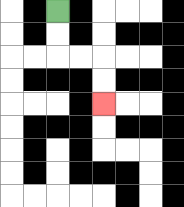{'start': '[2, 0]', 'end': '[4, 4]', 'path_directions': 'D,D,R,R,D,D', 'path_coordinates': '[[2, 0], [2, 1], [2, 2], [3, 2], [4, 2], [4, 3], [4, 4]]'}